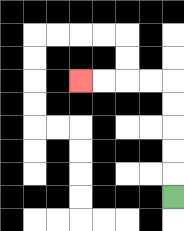{'start': '[7, 8]', 'end': '[3, 3]', 'path_directions': 'U,U,U,U,U,L,L,L,L', 'path_coordinates': '[[7, 8], [7, 7], [7, 6], [7, 5], [7, 4], [7, 3], [6, 3], [5, 3], [4, 3], [3, 3]]'}